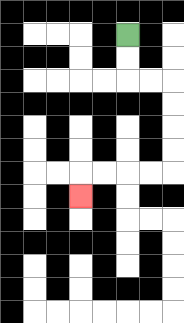{'start': '[5, 1]', 'end': '[3, 8]', 'path_directions': 'D,D,R,R,D,D,D,D,L,L,L,L,D', 'path_coordinates': '[[5, 1], [5, 2], [5, 3], [6, 3], [7, 3], [7, 4], [7, 5], [7, 6], [7, 7], [6, 7], [5, 7], [4, 7], [3, 7], [3, 8]]'}